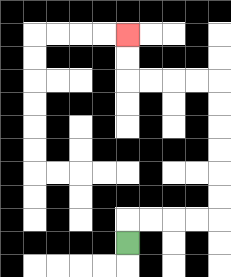{'start': '[5, 10]', 'end': '[5, 1]', 'path_directions': 'U,R,R,R,R,U,U,U,U,U,U,L,L,L,L,U,U', 'path_coordinates': '[[5, 10], [5, 9], [6, 9], [7, 9], [8, 9], [9, 9], [9, 8], [9, 7], [9, 6], [9, 5], [9, 4], [9, 3], [8, 3], [7, 3], [6, 3], [5, 3], [5, 2], [5, 1]]'}